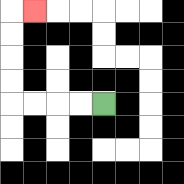{'start': '[4, 4]', 'end': '[1, 0]', 'path_directions': 'L,L,L,L,U,U,U,U,R', 'path_coordinates': '[[4, 4], [3, 4], [2, 4], [1, 4], [0, 4], [0, 3], [0, 2], [0, 1], [0, 0], [1, 0]]'}